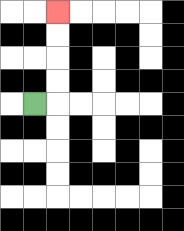{'start': '[1, 4]', 'end': '[2, 0]', 'path_directions': 'R,U,U,U,U', 'path_coordinates': '[[1, 4], [2, 4], [2, 3], [2, 2], [2, 1], [2, 0]]'}